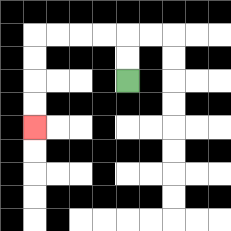{'start': '[5, 3]', 'end': '[1, 5]', 'path_directions': 'U,U,L,L,L,L,D,D,D,D', 'path_coordinates': '[[5, 3], [5, 2], [5, 1], [4, 1], [3, 1], [2, 1], [1, 1], [1, 2], [1, 3], [1, 4], [1, 5]]'}